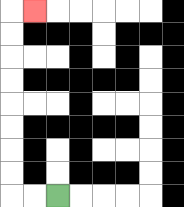{'start': '[2, 8]', 'end': '[1, 0]', 'path_directions': 'L,L,U,U,U,U,U,U,U,U,R', 'path_coordinates': '[[2, 8], [1, 8], [0, 8], [0, 7], [0, 6], [0, 5], [0, 4], [0, 3], [0, 2], [0, 1], [0, 0], [1, 0]]'}